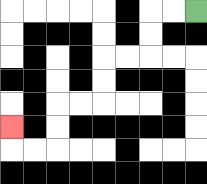{'start': '[8, 0]', 'end': '[0, 5]', 'path_directions': 'L,L,D,D,L,L,D,D,L,L,D,D,L,L,U', 'path_coordinates': '[[8, 0], [7, 0], [6, 0], [6, 1], [6, 2], [5, 2], [4, 2], [4, 3], [4, 4], [3, 4], [2, 4], [2, 5], [2, 6], [1, 6], [0, 6], [0, 5]]'}